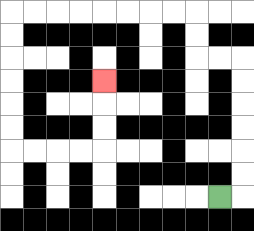{'start': '[9, 8]', 'end': '[4, 3]', 'path_directions': 'R,U,U,U,U,U,U,L,L,U,U,L,L,L,L,L,L,L,L,D,D,D,D,D,D,R,R,R,R,U,U,U', 'path_coordinates': '[[9, 8], [10, 8], [10, 7], [10, 6], [10, 5], [10, 4], [10, 3], [10, 2], [9, 2], [8, 2], [8, 1], [8, 0], [7, 0], [6, 0], [5, 0], [4, 0], [3, 0], [2, 0], [1, 0], [0, 0], [0, 1], [0, 2], [0, 3], [0, 4], [0, 5], [0, 6], [1, 6], [2, 6], [3, 6], [4, 6], [4, 5], [4, 4], [4, 3]]'}